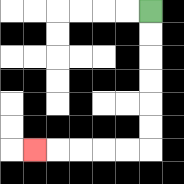{'start': '[6, 0]', 'end': '[1, 6]', 'path_directions': 'D,D,D,D,D,D,L,L,L,L,L', 'path_coordinates': '[[6, 0], [6, 1], [6, 2], [6, 3], [6, 4], [6, 5], [6, 6], [5, 6], [4, 6], [3, 6], [2, 6], [1, 6]]'}